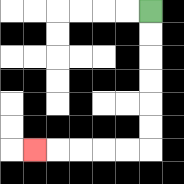{'start': '[6, 0]', 'end': '[1, 6]', 'path_directions': 'D,D,D,D,D,D,L,L,L,L,L', 'path_coordinates': '[[6, 0], [6, 1], [6, 2], [6, 3], [6, 4], [6, 5], [6, 6], [5, 6], [4, 6], [3, 6], [2, 6], [1, 6]]'}